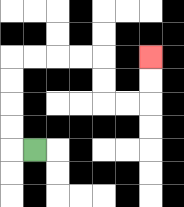{'start': '[1, 6]', 'end': '[6, 2]', 'path_directions': 'L,U,U,U,U,R,R,R,R,D,D,R,R,U,U', 'path_coordinates': '[[1, 6], [0, 6], [0, 5], [0, 4], [0, 3], [0, 2], [1, 2], [2, 2], [3, 2], [4, 2], [4, 3], [4, 4], [5, 4], [6, 4], [6, 3], [6, 2]]'}